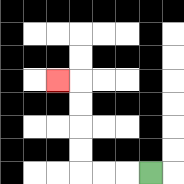{'start': '[6, 7]', 'end': '[2, 3]', 'path_directions': 'L,L,L,U,U,U,U,L', 'path_coordinates': '[[6, 7], [5, 7], [4, 7], [3, 7], [3, 6], [3, 5], [3, 4], [3, 3], [2, 3]]'}